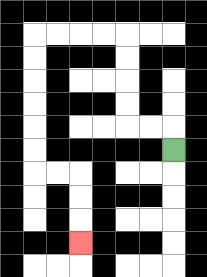{'start': '[7, 6]', 'end': '[3, 10]', 'path_directions': 'U,L,L,U,U,U,U,L,L,L,L,D,D,D,D,D,D,R,R,D,D,D', 'path_coordinates': '[[7, 6], [7, 5], [6, 5], [5, 5], [5, 4], [5, 3], [5, 2], [5, 1], [4, 1], [3, 1], [2, 1], [1, 1], [1, 2], [1, 3], [1, 4], [1, 5], [1, 6], [1, 7], [2, 7], [3, 7], [3, 8], [3, 9], [3, 10]]'}